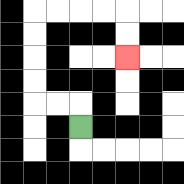{'start': '[3, 5]', 'end': '[5, 2]', 'path_directions': 'U,L,L,U,U,U,U,R,R,R,R,D,D', 'path_coordinates': '[[3, 5], [3, 4], [2, 4], [1, 4], [1, 3], [1, 2], [1, 1], [1, 0], [2, 0], [3, 0], [4, 0], [5, 0], [5, 1], [5, 2]]'}